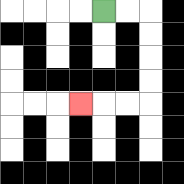{'start': '[4, 0]', 'end': '[3, 4]', 'path_directions': 'R,R,D,D,D,D,L,L,L', 'path_coordinates': '[[4, 0], [5, 0], [6, 0], [6, 1], [6, 2], [6, 3], [6, 4], [5, 4], [4, 4], [3, 4]]'}